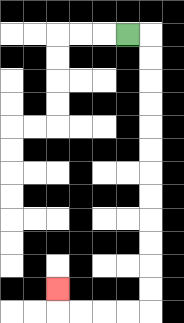{'start': '[5, 1]', 'end': '[2, 12]', 'path_directions': 'R,D,D,D,D,D,D,D,D,D,D,D,D,L,L,L,L,U', 'path_coordinates': '[[5, 1], [6, 1], [6, 2], [6, 3], [6, 4], [6, 5], [6, 6], [6, 7], [6, 8], [6, 9], [6, 10], [6, 11], [6, 12], [6, 13], [5, 13], [4, 13], [3, 13], [2, 13], [2, 12]]'}